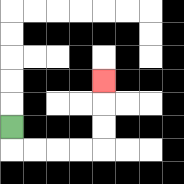{'start': '[0, 5]', 'end': '[4, 3]', 'path_directions': 'D,R,R,R,R,U,U,U', 'path_coordinates': '[[0, 5], [0, 6], [1, 6], [2, 6], [3, 6], [4, 6], [4, 5], [4, 4], [4, 3]]'}